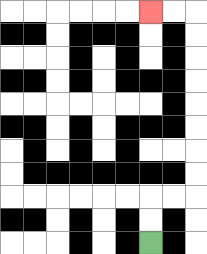{'start': '[6, 10]', 'end': '[6, 0]', 'path_directions': 'U,U,R,R,U,U,U,U,U,U,U,U,L,L', 'path_coordinates': '[[6, 10], [6, 9], [6, 8], [7, 8], [8, 8], [8, 7], [8, 6], [8, 5], [8, 4], [8, 3], [8, 2], [8, 1], [8, 0], [7, 0], [6, 0]]'}